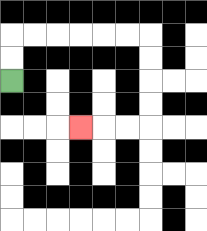{'start': '[0, 3]', 'end': '[3, 5]', 'path_directions': 'U,U,R,R,R,R,R,R,D,D,D,D,L,L,L', 'path_coordinates': '[[0, 3], [0, 2], [0, 1], [1, 1], [2, 1], [3, 1], [4, 1], [5, 1], [6, 1], [6, 2], [6, 3], [6, 4], [6, 5], [5, 5], [4, 5], [3, 5]]'}